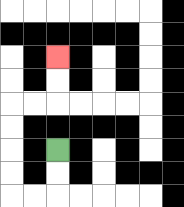{'start': '[2, 6]', 'end': '[2, 2]', 'path_directions': 'D,D,L,L,U,U,U,U,R,R,U,U', 'path_coordinates': '[[2, 6], [2, 7], [2, 8], [1, 8], [0, 8], [0, 7], [0, 6], [0, 5], [0, 4], [1, 4], [2, 4], [2, 3], [2, 2]]'}